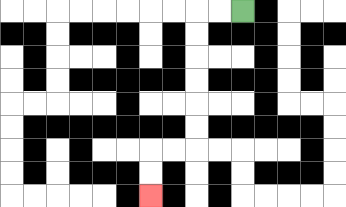{'start': '[10, 0]', 'end': '[6, 8]', 'path_directions': 'L,L,D,D,D,D,D,D,L,L,D,D', 'path_coordinates': '[[10, 0], [9, 0], [8, 0], [8, 1], [8, 2], [8, 3], [8, 4], [8, 5], [8, 6], [7, 6], [6, 6], [6, 7], [6, 8]]'}